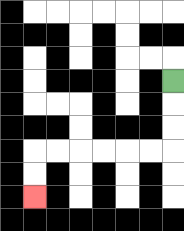{'start': '[7, 3]', 'end': '[1, 8]', 'path_directions': 'D,D,D,L,L,L,L,L,L,D,D', 'path_coordinates': '[[7, 3], [7, 4], [7, 5], [7, 6], [6, 6], [5, 6], [4, 6], [3, 6], [2, 6], [1, 6], [1, 7], [1, 8]]'}